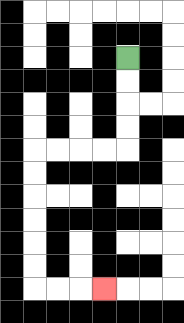{'start': '[5, 2]', 'end': '[4, 12]', 'path_directions': 'D,D,D,D,L,L,L,L,D,D,D,D,D,D,R,R,R', 'path_coordinates': '[[5, 2], [5, 3], [5, 4], [5, 5], [5, 6], [4, 6], [3, 6], [2, 6], [1, 6], [1, 7], [1, 8], [1, 9], [1, 10], [1, 11], [1, 12], [2, 12], [3, 12], [4, 12]]'}